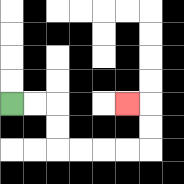{'start': '[0, 4]', 'end': '[5, 4]', 'path_directions': 'R,R,D,D,R,R,R,R,U,U,L', 'path_coordinates': '[[0, 4], [1, 4], [2, 4], [2, 5], [2, 6], [3, 6], [4, 6], [5, 6], [6, 6], [6, 5], [6, 4], [5, 4]]'}